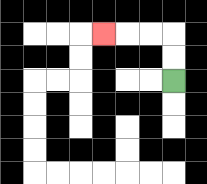{'start': '[7, 3]', 'end': '[4, 1]', 'path_directions': 'U,U,L,L,L', 'path_coordinates': '[[7, 3], [7, 2], [7, 1], [6, 1], [5, 1], [4, 1]]'}